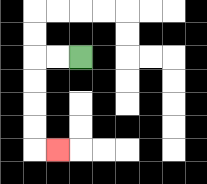{'start': '[3, 2]', 'end': '[2, 6]', 'path_directions': 'L,L,D,D,D,D,R', 'path_coordinates': '[[3, 2], [2, 2], [1, 2], [1, 3], [1, 4], [1, 5], [1, 6], [2, 6]]'}